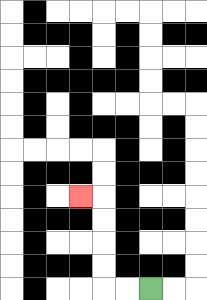{'start': '[6, 12]', 'end': '[3, 8]', 'path_directions': 'L,L,U,U,U,U,L', 'path_coordinates': '[[6, 12], [5, 12], [4, 12], [4, 11], [4, 10], [4, 9], [4, 8], [3, 8]]'}